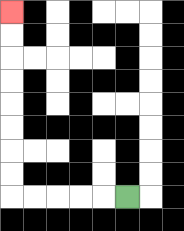{'start': '[5, 8]', 'end': '[0, 0]', 'path_directions': 'L,L,L,L,L,U,U,U,U,U,U,U,U', 'path_coordinates': '[[5, 8], [4, 8], [3, 8], [2, 8], [1, 8], [0, 8], [0, 7], [0, 6], [0, 5], [0, 4], [0, 3], [0, 2], [0, 1], [0, 0]]'}